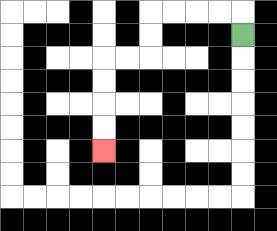{'start': '[10, 1]', 'end': '[4, 6]', 'path_directions': 'U,L,L,L,L,D,D,L,L,D,D,D,D', 'path_coordinates': '[[10, 1], [10, 0], [9, 0], [8, 0], [7, 0], [6, 0], [6, 1], [6, 2], [5, 2], [4, 2], [4, 3], [4, 4], [4, 5], [4, 6]]'}